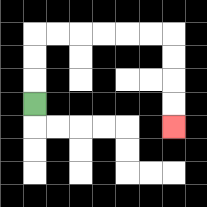{'start': '[1, 4]', 'end': '[7, 5]', 'path_directions': 'U,U,U,R,R,R,R,R,R,D,D,D,D', 'path_coordinates': '[[1, 4], [1, 3], [1, 2], [1, 1], [2, 1], [3, 1], [4, 1], [5, 1], [6, 1], [7, 1], [7, 2], [7, 3], [7, 4], [7, 5]]'}